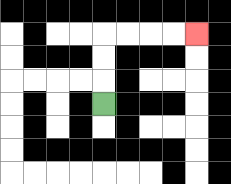{'start': '[4, 4]', 'end': '[8, 1]', 'path_directions': 'U,U,U,R,R,R,R', 'path_coordinates': '[[4, 4], [4, 3], [4, 2], [4, 1], [5, 1], [6, 1], [7, 1], [8, 1]]'}